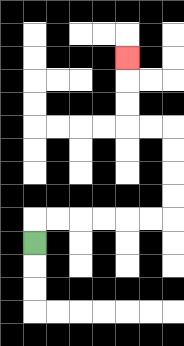{'start': '[1, 10]', 'end': '[5, 2]', 'path_directions': 'U,R,R,R,R,R,R,U,U,U,U,L,L,U,U,U', 'path_coordinates': '[[1, 10], [1, 9], [2, 9], [3, 9], [4, 9], [5, 9], [6, 9], [7, 9], [7, 8], [7, 7], [7, 6], [7, 5], [6, 5], [5, 5], [5, 4], [5, 3], [5, 2]]'}